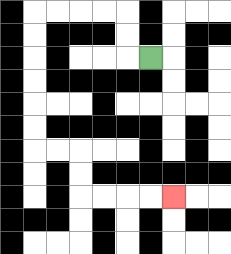{'start': '[6, 2]', 'end': '[7, 8]', 'path_directions': 'L,U,U,L,L,L,L,D,D,D,D,D,D,R,R,D,D,R,R,R,R', 'path_coordinates': '[[6, 2], [5, 2], [5, 1], [5, 0], [4, 0], [3, 0], [2, 0], [1, 0], [1, 1], [1, 2], [1, 3], [1, 4], [1, 5], [1, 6], [2, 6], [3, 6], [3, 7], [3, 8], [4, 8], [5, 8], [6, 8], [7, 8]]'}